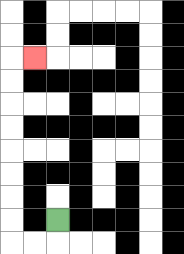{'start': '[2, 9]', 'end': '[1, 2]', 'path_directions': 'D,L,L,U,U,U,U,U,U,U,U,R', 'path_coordinates': '[[2, 9], [2, 10], [1, 10], [0, 10], [0, 9], [0, 8], [0, 7], [0, 6], [0, 5], [0, 4], [0, 3], [0, 2], [1, 2]]'}